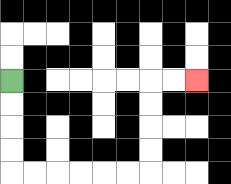{'start': '[0, 3]', 'end': '[8, 3]', 'path_directions': 'D,D,D,D,R,R,R,R,R,R,U,U,U,U,R,R', 'path_coordinates': '[[0, 3], [0, 4], [0, 5], [0, 6], [0, 7], [1, 7], [2, 7], [3, 7], [4, 7], [5, 7], [6, 7], [6, 6], [6, 5], [6, 4], [6, 3], [7, 3], [8, 3]]'}